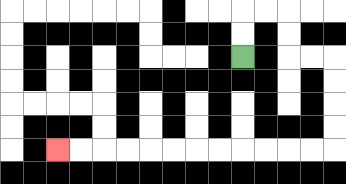{'start': '[10, 2]', 'end': '[2, 6]', 'path_directions': 'U,U,R,R,D,D,R,R,D,D,D,D,L,L,L,L,L,L,L,L,L,L,L,L', 'path_coordinates': '[[10, 2], [10, 1], [10, 0], [11, 0], [12, 0], [12, 1], [12, 2], [13, 2], [14, 2], [14, 3], [14, 4], [14, 5], [14, 6], [13, 6], [12, 6], [11, 6], [10, 6], [9, 6], [8, 6], [7, 6], [6, 6], [5, 6], [4, 6], [3, 6], [2, 6]]'}